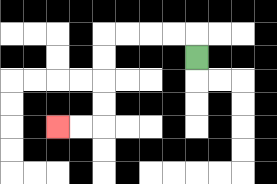{'start': '[8, 2]', 'end': '[2, 5]', 'path_directions': 'U,L,L,L,L,D,D,D,D,L,L', 'path_coordinates': '[[8, 2], [8, 1], [7, 1], [6, 1], [5, 1], [4, 1], [4, 2], [4, 3], [4, 4], [4, 5], [3, 5], [2, 5]]'}